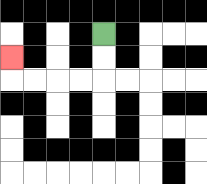{'start': '[4, 1]', 'end': '[0, 2]', 'path_directions': 'D,D,L,L,L,L,U', 'path_coordinates': '[[4, 1], [4, 2], [4, 3], [3, 3], [2, 3], [1, 3], [0, 3], [0, 2]]'}